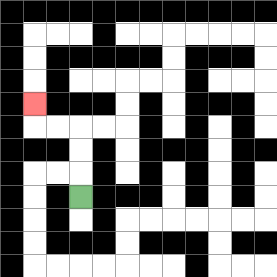{'start': '[3, 8]', 'end': '[1, 4]', 'path_directions': 'U,U,U,L,L,U', 'path_coordinates': '[[3, 8], [3, 7], [3, 6], [3, 5], [2, 5], [1, 5], [1, 4]]'}